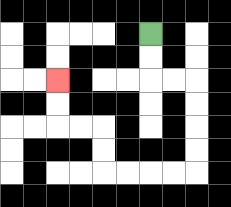{'start': '[6, 1]', 'end': '[2, 3]', 'path_directions': 'D,D,R,R,D,D,D,D,L,L,L,L,U,U,L,L,U,U', 'path_coordinates': '[[6, 1], [6, 2], [6, 3], [7, 3], [8, 3], [8, 4], [8, 5], [8, 6], [8, 7], [7, 7], [6, 7], [5, 7], [4, 7], [4, 6], [4, 5], [3, 5], [2, 5], [2, 4], [2, 3]]'}